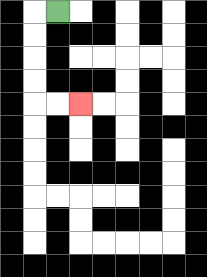{'start': '[2, 0]', 'end': '[3, 4]', 'path_directions': 'L,D,D,D,D,R,R', 'path_coordinates': '[[2, 0], [1, 0], [1, 1], [1, 2], [1, 3], [1, 4], [2, 4], [3, 4]]'}